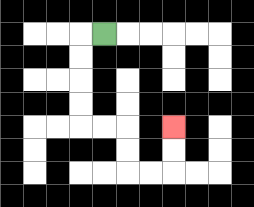{'start': '[4, 1]', 'end': '[7, 5]', 'path_directions': 'L,D,D,D,D,R,R,D,D,R,R,U,U', 'path_coordinates': '[[4, 1], [3, 1], [3, 2], [3, 3], [3, 4], [3, 5], [4, 5], [5, 5], [5, 6], [5, 7], [6, 7], [7, 7], [7, 6], [7, 5]]'}